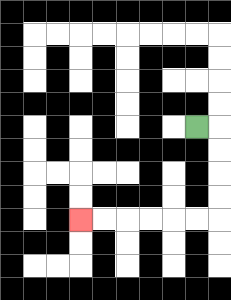{'start': '[8, 5]', 'end': '[3, 9]', 'path_directions': 'R,D,D,D,D,L,L,L,L,L,L', 'path_coordinates': '[[8, 5], [9, 5], [9, 6], [9, 7], [9, 8], [9, 9], [8, 9], [7, 9], [6, 9], [5, 9], [4, 9], [3, 9]]'}